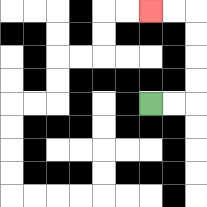{'start': '[6, 4]', 'end': '[6, 0]', 'path_directions': 'R,R,U,U,U,U,L,L', 'path_coordinates': '[[6, 4], [7, 4], [8, 4], [8, 3], [8, 2], [8, 1], [8, 0], [7, 0], [6, 0]]'}